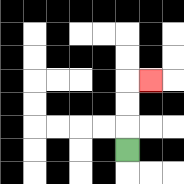{'start': '[5, 6]', 'end': '[6, 3]', 'path_directions': 'U,U,U,R', 'path_coordinates': '[[5, 6], [5, 5], [5, 4], [5, 3], [6, 3]]'}